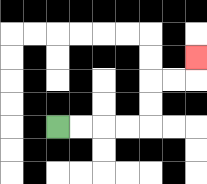{'start': '[2, 5]', 'end': '[8, 2]', 'path_directions': 'R,R,R,R,U,U,R,R,U', 'path_coordinates': '[[2, 5], [3, 5], [4, 5], [5, 5], [6, 5], [6, 4], [6, 3], [7, 3], [8, 3], [8, 2]]'}